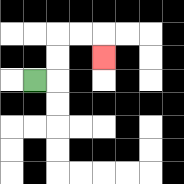{'start': '[1, 3]', 'end': '[4, 2]', 'path_directions': 'R,U,U,R,R,D', 'path_coordinates': '[[1, 3], [2, 3], [2, 2], [2, 1], [3, 1], [4, 1], [4, 2]]'}